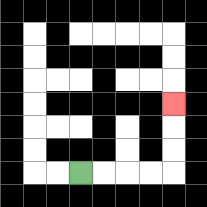{'start': '[3, 7]', 'end': '[7, 4]', 'path_directions': 'R,R,R,R,U,U,U', 'path_coordinates': '[[3, 7], [4, 7], [5, 7], [6, 7], [7, 7], [7, 6], [7, 5], [7, 4]]'}